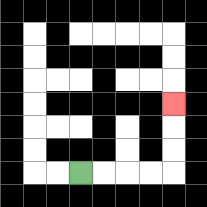{'start': '[3, 7]', 'end': '[7, 4]', 'path_directions': 'R,R,R,R,U,U,U', 'path_coordinates': '[[3, 7], [4, 7], [5, 7], [6, 7], [7, 7], [7, 6], [7, 5], [7, 4]]'}